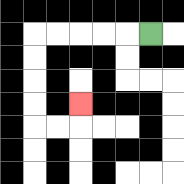{'start': '[6, 1]', 'end': '[3, 4]', 'path_directions': 'L,L,L,L,L,D,D,D,D,R,R,U', 'path_coordinates': '[[6, 1], [5, 1], [4, 1], [3, 1], [2, 1], [1, 1], [1, 2], [1, 3], [1, 4], [1, 5], [2, 5], [3, 5], [3, 4]]'}